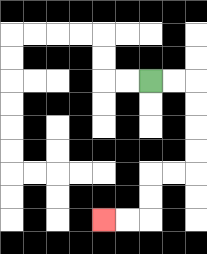{'start': '[6, 3]', 'end': '[4, 9]', 'path_directions': 'R,R,D,D,D,D,L,L,D,D,L,L', 'path_coordinates': '[[6, 3], [7, 3], [8, 3], [8, 4], [8, 5], [8, 6], [8, 7], [7, 7], [6, 7], [6, 8], [6, 9], [5, 9], [4, 9]]'}